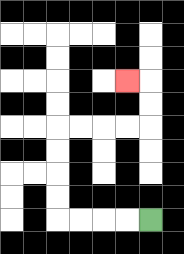{'start': '[6, 9]', 'end': '[5, 3]', 'path_directions': 'L,L,L,L,U,U,U,U,R,R,R,R,U,U,L', 'path_coordinates': '[[6, 9], [5, 9], [4, 9], [3, 9], [2, 9], [2, 8], [2, 7], [2, 6], [2, 5], [3, 5], [4, 5], [5, 5], [6, 5], [6, 4], [6, 3], [5, 3]]'}